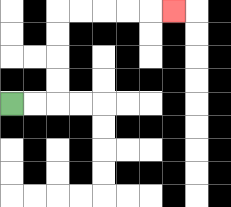{'start': '[0, 4]', 'end': '[7, 0]', 'path_directions': 'R,R,U,U,U,U,R,R,R,R,R', 'path_coordinates': '[[0, 4], [1, 4], [2, 4], [2, 3], [2, 2], [2, 1], [2, 0], [3, 0], [4, 0], [5, 0], [6, 0], [7, 0]]'}